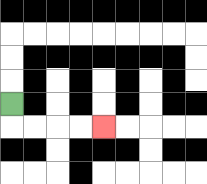{'start': '[0, 4]', 'end': '[4, 5]', 'path_directions': 'D,R,R,R,R', 'path_coordinates': '[[0, 4], [0, 5], [1, 5], [2, 5], [3, 5], [4, 5]]'}